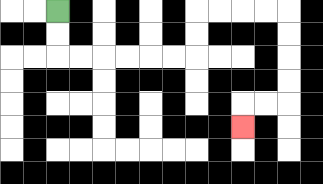{'start': '[2, 0]', 'end': '[10, 5]', 'path_directions': 'D,D,R,R,R,R,R,R,U,U,R,R,R,R,D,D,D,D,L,L,D', 'path_coordinates': '[[2, 0], [2, 1], [2, 2], [3, 2], [4, 2], [5, 2], [6, 2], [7, 2], [8, 2], [8, 1], [8, 0], [9, 0], [10, 0], [11, 0], [12, 0], [12, 1], [12, 2], [12, 3], [12, 4], [11, 4], [10, 4], [10, 5]]'}